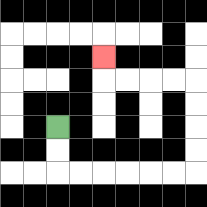{'start': '[2, 5]', 'end': '[4, 2]', 'path_directions': 'D,D,R,R,R,R,R,R,U,U,U,U,L,L,L,L,U', 'path_coordinates': '[[2, 5], [2, 6], [2, 7], [3, 7], [4, 7], [5, 7], [6, 7], [7, 7], [8, 7], [8, 6], [8, 5], [8, 4], [8, 3], [7, 3], [6, 3], [5, 3], [4, 3], [4, 2]]'}